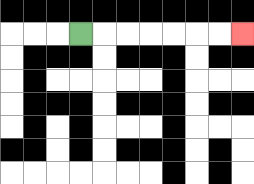{'start': '[3, 1]', 'end': '[10, 1]', 'path_directions': 'R,R,R,R,R,R,R', 'path_coordinates': '[[3, 1], [4, 1], [5, 1], [6, 1], [7, 1], [8, 1], [9, 1], [10, 1]]'}